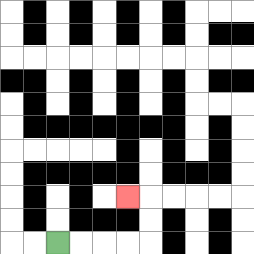{'start': '[2, 10]', 'end': '[5, 8]', 'path_directions': 'R,R,R,R,U,U,L', 'path_coordinates': '[[2, 10], [3, 10], [4, 10], [5, 10], [6, 10], [6, 9], [6, 8], [5, 8]]'}